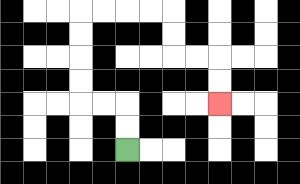{'start': '[5, 6]', 'end': '[9, 4]', 'path_directions': 'U,U,L,L,U,U,U,U,R,R,R,R,D,D,R,R,D,D', 'path_coordinates': '[[5, 6], [5, 5], [5, 4], [4, 4], [3, 4], [3, 3], [3, 2], [3, 1], [3, 0], [4, 0], [5, 0], [6, 0], [7, 0], [7, 1], [7, 2], [8, 2], [9, 2], [9, 3], [9, 4]]'}